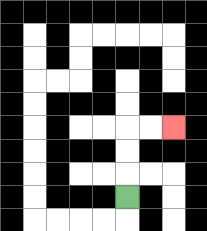{'start': '[5, 8]', 'end': '[7, 5]', 'path_directions': 'U,U,U,R,R', 'path_coordinates': '[[5, 8], [5, 7], [5, 6], [5, 5], [6, 5], [7, 5]]'}